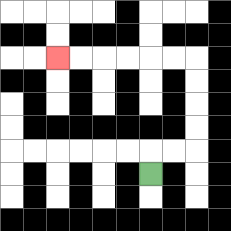{'start': '[6, 7]', 'end': '[2, 2]', 'path_directions': 'U,R,R,U,U,U,U,L,L,L,L,L,L', 'path_coordinates': '[[6, 7], [6, 6], [7, 6], [8, 6], [8, 5], [8, 4], [8, 3], [8, 2], [7, 2], [6, 2], [5, 2], [4, 2], [3, 2], [2, 2]]'}